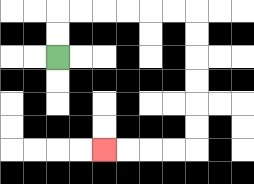{'start': '[2, 2]', 'end': '[4, 6]', 'path_directions': 'U,U,R,R,R,R,R,R,D,D,D,D,D,D,L,L,L,L', 'path_coordinates': '[[2, 2], [2, 1], [2, 0], [3, 0], [4, 0], [5, 0], [6, 0], [7, 0], [8, 0], [8, 1], [8, 2], [8, 3], [8, 4], [8, 5], [8, 6], [7, 6], [6, 6], [5, 6], [4, 6]]'}